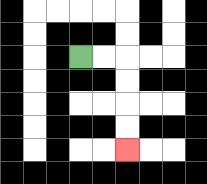{'start': '[3, 2]', 'end': '[5, 6]', 'path_directions': 'R,R,D,D,D,D', 'path_coordinates': '[[3, 2], [4, 2], [5, 2], [5, 3], [5, 4], [5, 5], [5, 6]]'}